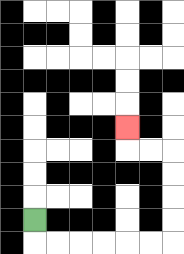{'start': '[1, 9]', 'end': '[5, 5]', 'path_directions': 'D,R,R,R,R,R,R,U,U,U,U,L,L,U', 'path_coordinates': '[[1, 9], [1, 10], [2, 10], [3, 10], [4, 10], [5, 10], [6, 10], [7, 10], [7, 9], [7, 8], [7, 7], [7, 6], [6, 6], [5, 6], [5, 5]]'}